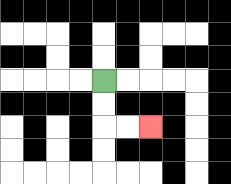{'start': '[4, 3]', 'end': '[6, 5]', 'path_directions': 'D,D,R,R', 'path_coordinates': '[[4, 3], [4, 4], [4, 5], [5, 5], [6, 5]]'}